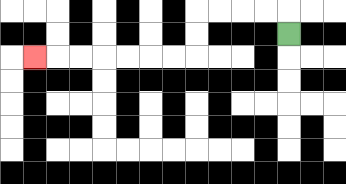{'start': '[12, 1]', 'end': '[1, 2]', 'path_directions': 'U,L,L,L,L,D,D,L,L,L,L,L,L,L', 'path_coordinates': '[[12, 1], [12, 0], [11, 0], [10, 0], [9, 0], [8, 0], [8, 1], [8, 2], [7, 2], [6, 2], [5, 2], [4, 2], [3, 2], [2, 2], [1, 2]]'}